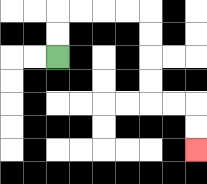{'start': '[2, 2]', 'end': '[8, 6]', 'path_directions': 'U,U,R,R,R,R,D,D,D,D,R,R,D,D', 'path_coordinates': '[[2, 2], [2, 1], [2, 0], [3, 0], [4, 0], [5, 0], [6, 0], [6, 1], [6, 2], [6, 3], [6, 4], [7, 4], [8, 4], [8, 5], [8, 6]]'}